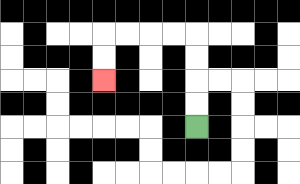{'start': '[8, 5]', 'end': '[4, 3]', 'path_directions': 'U,U,U,U,L,L,L,L,D,D', 'path_coordinates': '[[8, 5], [8, 4], [8, 3], [8, 2], [8, 1], [7, 1], [6, 1], [5, 1], [4, 1], [4, 2], [4, 3]]'}